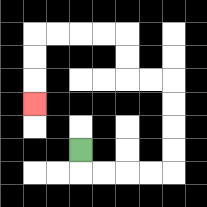{'start': '[3, 6]', 'end': '[1, 4]', 'path_directions': 'D,R,R,R,R,U,U,U,U,L,L,U,U,L,L,L,L,D,D,D', 'path_coordinates': '[[3, 6], [3, 7], [4, 7], [5, 7], [6, 7], [7, 7], [7, 6], [7, 5], [7, 4], [7, 3], [6, 3], [5, 3], [5, 2], [5, 1], [4, 1], [3, 1], [2, 1], [1, 1], [1, 2], [1, 3], [1, 4]]'}